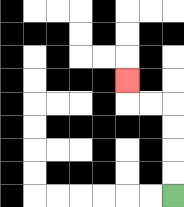{'start': '[7, 8]', 'end': '[5, 3]', 'path_directions': 'U,U,U,U,L,L,U', 'path_coordinates': '[[7, 8], [7, 7], [7, 6], [7, 5], [7, 4], [6, 4], [5, 4], [5, 3]]'}